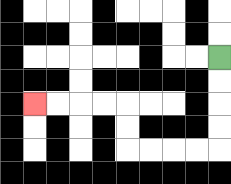{'start': '[9, 2]', 'end': '[1, 4]', 'path_directions': 'D,D,D,D,L,L,L,L,U,U,L,L,L,L', 'path_coordinates': '[[9, 2], [9, 3], [9, 4], [9, 5], [9, 6], [8, 6], [7, 6], [6, 6], [5, 6], [5, 5], [5, 4], [4, 4], [3, 4], [2, 4], [1, 4]]'}